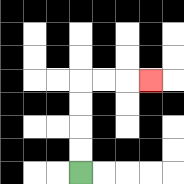{'start': '[3, 7]', 'end': '[6, 3]', 'path_directions': 'U,U,U,U,R,R,R', 'path_coordinates': '[[3, 7], [3, 6], [3, 5], [3, 4], [3, 3], [4, 3], [5, 3], [6, 3]]'}